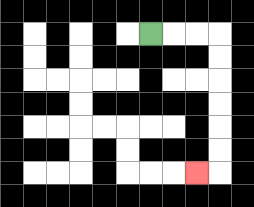{'start': '[6, 1]', 'end': '[8, 7]', 'path_directions': 'R,R,R,D,D,D,D,D,D,L', 'path_coordinates': '[[6, 1], [7, 1], [8, 1], [9, 1], [9, 2], [9, 3], [9, 4], [9, 5], [9, 6], [9, 7], [8, 7]]'}